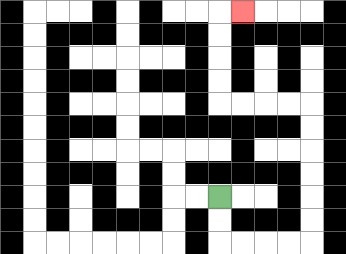{'start': '[9, 8]', 'end': '[10, 0]', 'path_directions': 'D,D,R,R,R,R,U,U,U,U,U,U,L,L,L,L,U,U,U,U,R', 'path_coordinates': '[[9, 8], [9, 9], [9, 10], [10, 10], [11, 10], [12, 10], [13, 10], [13, 9], [13, 8], [13, 7], [13, 6], [13, 5], [13, 4], [12, 4], [11, 4], [10, 4], [9, 4], [9, 3], [9, 2], [9, 1], [9, 0], [10, 0]]'}